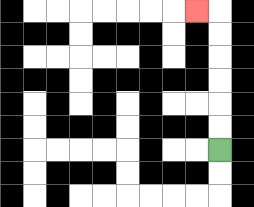{'start': '[9, 6]', 'end': '[8, 0]', 'path_directions': 'U,U,U,U,U,U,L', 'path_coordinates': '[[9, 6], [9, 5], [9, 4], [9, 3], [9, 2], [9, 1], [9, 0], [8, 0]]'}